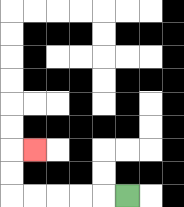{'start': '[5, 8]', 'end': '[1, 6]', 'path_directions': 'L,L,L,L,L,U,U,R', 'path_coordinates': '[[5, 8], [4, 8], [3, 8], [2, 8], [1, 8], [0, 8], [0, 7], [0, 6], [1, 6]]'}